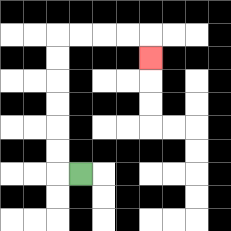{'start': '[3, 7]', 'end': '[6, 2]', 'path_directions': 'L,U,U,U,U,U,U,R,R,R,R,D', 'path_coordinates': '[[3, 7], [2, 7], [2, 6], [2, 5], [2, 4], [2, 3], [2, 2], [2, 1], [3, 1], [4, 1], [5, 1], [6, 1], [6, 2]]'}